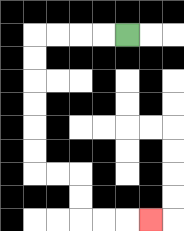{'start': '[5, 1]', 'end': '[6, 9]', 'path_directions': 'L,L,L,L,D,D,D,D,D,D,R,R,D,D,R,R,R', 'path_coordinates': '[[5, 1], [4, 1], [3, 1], [2, 1], [1, 1], [1, 2], [1, 3], [1, 4], [1, 5], [1, 6], [1, 7], [2, 7], [3, 7], [3, 8], [3, 9], [4, 9], [5, 9], [6, 9]]'}